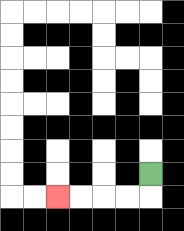{'start': '[6, 7]', 'end': '[2, 8]', 'path_directions': 'D,L,L,L,L', 'path_coordinates': '[[6, 7], [6, 8], [5, 8], [4, 8], [3, 8], [2, 8]]'}